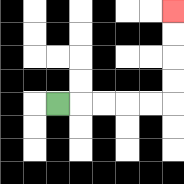{'start': '[2, 4]', 'end': '[7, 0]', 'path_directions': 'R,R,R,R,R,U,U,U,U', 'path_coordinates': '[[2, 4], [3, 4], [4, 4], [5, 4], [6, 4], [7, 4], [7, 3], [7, 2], [7, 1], [7, 0]]'}